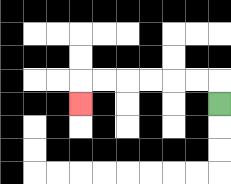{'start': '[9, 4]', 'end': '[3, 4]', 'path_directions': 'U,L,L,L,L,L,L,D', 'path_coordinates': '[[9, 4], [9, 3], [8, 3], [7, 3], [6, 3], [5, 3], [4, 3], [3, 3], [3, 4]]'}